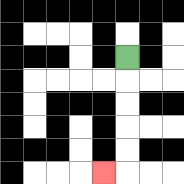{'start': '[5, 2]', 'end': '[4, 7]', 'path_directions': 'D,D,D,D,D,L', 'path_coordinates': '[[5, 2], [5, 3], [5, 4], [5, 5], [5, 6], [5, 7], [4, 7]]'}